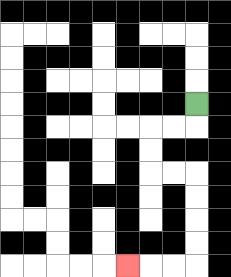{'start': '[8, 4]', 'end': '[5, 11]', 'path_directions': 'D,L,L,D,D,R,R,D,D,D,D,L,L,L', 'path_coordinates': '[[8, 4], [8, 5], [7, 5], [6, 5], [6, 6], [6, 7], [7, 7], [8, 7], [8, 8], [8, 9], [8, 10], [8, 11], [7, 11], [6, 11], [5, 11]]'}